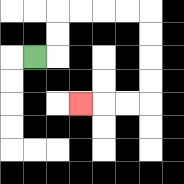{'start': '[1, 2]', 'end': '[3, 4]', 'path_directions': 'R,U,U,R,R,R,R,D,D,D,D,L,L,L', 'path_coordinates': '[[1, 2], [2, 2], [2, 1], [2, 0], [3, 0], [4, 0], [5, 0], [6, 0], [6, 1], [6, 2], [6, 3], [6, 4], [5, 4], [4, 4], [3, 4]]'}